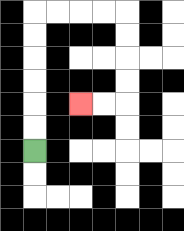{'start': '[1, 6]', 'end': '[3, 4]', 'path_directions': 'U,U,U,U,U,U,R,R,R,R,D,D,D,D,L,L', 'path_coordinates': '[[1, 6], [1, 5], [1, 4], [1, 3], [1, 2], [1, 1], [1, 0], [2, 0], [3, 0], [4, 0], [5, 0], [5, 1], [5, 2], [5, 3], [5, 4], [4, 4], [3, 4]]'}